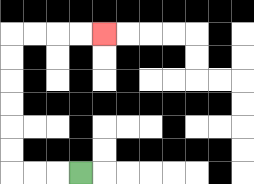{'start': '[3, 7]', 'end': '[4, 1]', 'path_directions': 'L,L,L,U,U,U,U,U,U,R,R,R,R', 'path_coordinates': '[[3, 7], [2, 7], [1, 7], [0, 7], [0, 6], [0, 5], [0, 4], [0, 3], [0, 2], [0, 1], [1, 1], [2, 1], [3, 1], [4, 1]]'}